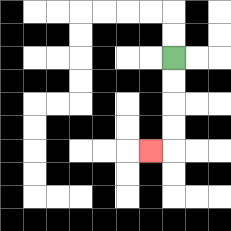{'start': '[7, 2]', 'end': '[6, 6]', 'path_directions': 'D,D,D,D,L', 'path_coordinates': '[[7, 2], [7, 3], [7, 4], [7, 5], [7, 6], [6, 6]]'}